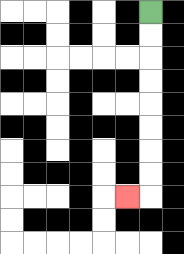{'start': '[6, 0]', 'end': '[5, 8]', 'path_directions': 'D,D,D,D,D,D,D,D,L', 'path_coordinates': '[[6, 0], [6, 1], [6, 2], [6, 3], [6, 4], [6, 5], [6, 6], [6, 7], [6, 8], [5, 8]]'}